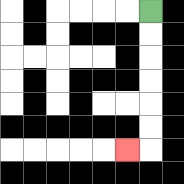{'start': '[6, 0]', 'end': '[5, 6]', 'path_directions': 'D,D,D,D,D,D,L', 'path_coordinates': '[[6, 0], [6, 1], [6, 2], [6, 3], [6, 4], [6, 5], [6, 6], [5, 6]]'}